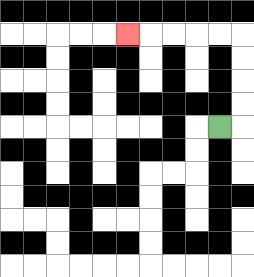{'start': '[9, 5]', 'end': '[5, 1]', 'path_directions': 'R,U,U,U,U,L,L,L,L,L', 'path_coordinates': '[[9, 5], [10, 5], [10, 4], [10, 3], [10, 2], [10, 1], [9, 1], [8, 1], [7, 1], [6, 1], [5, 1]]'}